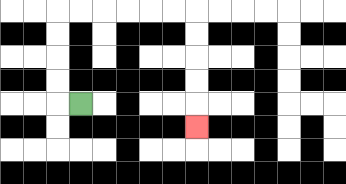{'start': '[3, 4]', 'end': '[8, 5]', 'path_directions': 'L,U,U,U,U,R,R,R,R,R,R,D,D,D,D,D', 'path_coordinates': '[[3, 4], [2, 4], [2, 3], [2, 2], [2, 1], [2, 0], [3, 0], [4, 0], [5, 0], [6, 0], [7, 0], [8, 0], [8, 1], [8, 2], [8, 3], [8, 4], [8, 5]]'}